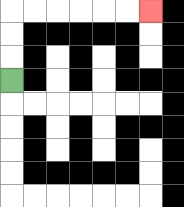{'start': '[0, 3]', 'end': '[6, 0]', 'path_directions': 'U,U,U,R,R,R,R,R,R', 'path_coordinates': '[[0, 3], [0, 2], [0, 1], [0, 0], [1, 0], [2, 0], [3, 0], [4, 0], [5, 0], [6, 0]]'}